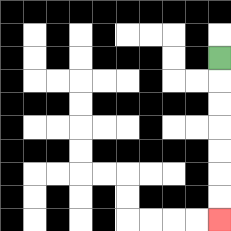{'start': '[9, 2]', 'end': '[9, 9]', 'path_directions': 'D,D,D,D,D,D,D', 'path_coordinates': '[[9, 2], [9, 3], [9, 4], [9, 5], [9, 6], [9, 7], [9, 8], [9, 9]]'}